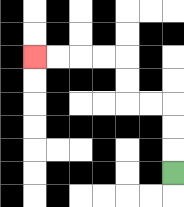{'start': '[7, 7]', 'end': '[1, 2]', 'path_directions': 'U,U,U,L,L,U,U,L,L,L,L', 'path_coordinates': '[[7, 7], [7, 6], [7, 5], [7, 4], [6, 4], [5, 4], [5, 3], [5, 2], [4, 2], [3, 2], [2, 2], [1, 2]]'}